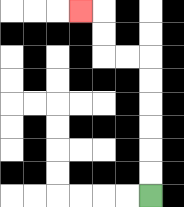{'start': '[6, 8]', 'end': '[3, 0]', 'path_directions': 'U,U,U,U,U,U,L,L,U,U,L', 'path_coordinates': '[[6, 8], [6, 7], [6, 6], [6, 5], [6, 4], [6, 3], [6, 2], [5, 2], [4, 2], [4, 1], [4, 0], [3, 0]]'}